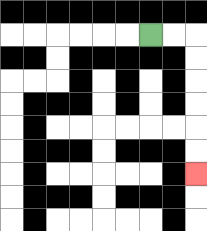{'start': '[6, 1]', 'end': '[8, 7]', 'path_directions': 'R,R,D,D,D,D,D,D', 'path_coordinates': '[[6, 1], [7, 1], [8, 1], [8, 2], [8, 3], [8, 4], [8, 5], [8, 6], [8, 7]]'}